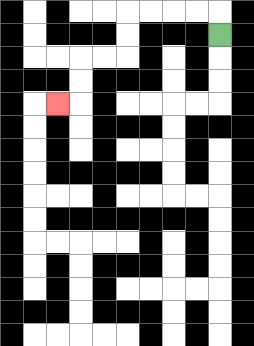{'start': '[9, 1]', 'end': '[2, 4]', 'path_directions': 'U,L,L,L,L,D,D,L,L,D,D,L', 'path_coordinates': '[[9, 1], [9, 0], [8, 0], [7, 0], [6, 0], [5, 0], [5, 1], [5, 2], [4, 2], [3, 2], [3, 3], [3, 4], [2, 4]]'}